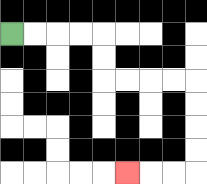{'start': '[0, 1]', 'end': '[5, 7]', 'path_directions': 'R,R,R,R,D,D,R,R,R,R,D,D,D,D,L,L,L', 'path_coordinates': '[[0, 1], [1, 1], [2, 1], [3, 1], [4, 1], [4, 2], [4, 3], [5, 3], [6, 3], [7, 3], [8, 3], [8, 4], [8, 5], [8, 6], [8, 7], [7, 7], [6, 7], [5, 7]]'}